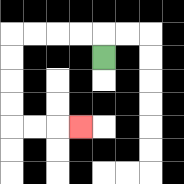{'start': '[4, 2]', 'end': '[3, 5]', 'path_directions': 'U,L,L,L,L,D,D,D,D,R,R,R', 'path_coordinates': '[[4, 2], [4, 1], [3, 1], [2, 1], [1, 1], [0, 1], [0, 2], [0, 3], [0, 4], [0, 5], [1, 5], [2, 5], [3, 5]]'}